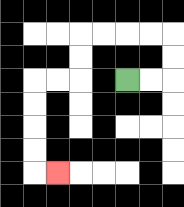{'start': '[5, 3]', 'end': '[2, 7]', 'path_directions': 'R,R,U,U,L,L,L,L,D,D,L,L,D,D,D,D,R', 'path_coordinates': '[[5, 3], [6, 3], [7, 3], [7, 2], [7, 1], [6, 1], [5, 1], [4, 1], [3, 1], [3, 2], [3, 3], [2, 3], [1, 3], [1, 4], [1, 5], [1, 6], [1, 7], [2, 7]]'}